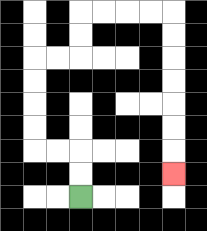{'start': '[3, 8]', 'end': '[7, 7]', 'path_directions': 'U,U,L,L,U,U,U,U,R,R,U,U,R,R,R,R,D,D,D,D,D,D,D', 'path_coordinates': '[[3, 8], [3, 7], [3, 6], [2, 6], [1, 6], [1, 5], [1, 4], [1, 3], [1, 2], [2, 2], [3, 2], [3, 1], [3, 0], [4, 0], [5, 0], [6, 0], [7, 0], [7, 1], [7, 2], [7, 3], [7, 4], [7, 5], [7, 6], [7, 7]]'}